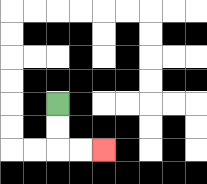{'start': '[2, 4]', 'end': '[4, 6]', 'path_directions': 'D,D,R,R', 'path_coordinates': '[[2, 4], [2, 5], [2, 6], [3, 6], [4, 6]]'}